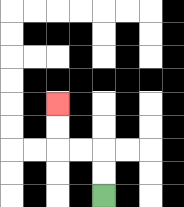{'start': '[4, 8]', 'end': '[2, 4]', 'path_directions': 'U,U,L,L,U,U', 'path_coordinates': '[[4, 8], [4, 7], [4, 6], [3, 6], [2, 6], [2, 5], [2, 4]]'}